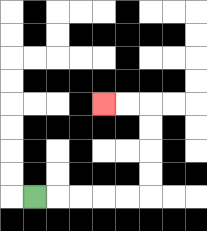{'start': '[1, 8]', 'end': '[4, 4]', 'path_directions': 'R,R,R,R,R,U,U,U,U,L,L', 'path_coordinates': '[[1, 8], [2, 8], [3, 8], [4, 8], [5, 8], [6, 8], [6, 7], [6, 6], [6, 5], [6, 4], [5, 4], [4, 4]]'}